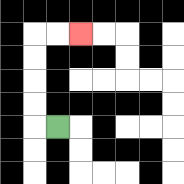{'start': '[2, 5]', 'end': '[3, 1]', 'path_directions': 'L,U,U,U,U,R,R', 'path_coordinates': '[[2, 5], [1, 5], [1, 4], [1, 3], [1, 2], [1, 1], [2, 1], [3, 1]]'}